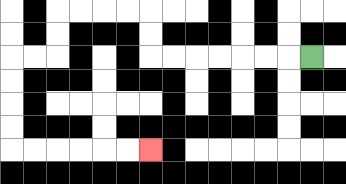{'start': '[13, 2]', 'end': '[6, 6]', 'path_directions': 'L,L,L,L,L,L,L,U,U,L,L,L,L,D,D,L,L,D,D,D,D,R,R,R,R,R,R', 'path_coordinates': '[[13, 2], [12, 2], [11, 2], [10, 2], [9, 2], [8, 2], [7, 2], [6, 2], [6, 1], [6, 0], [5, 0], [4, 0], [3, 0], [2, 0], [2, 1], [2, 2], [1, 2], [0, 2], [0, 3], [0, 4], [0, 5], [0, 6], [1, 6], [2, 6], [3, 6], [4, 6], [5, 6], [6, 6]]'}